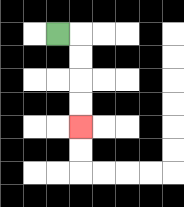{'start': '[2, 1]', 'end': '[3, 5]', 'path_directions': 'R,D,D,D,D', 'path_coordinates': '[[2, 1], [3, 1], [3, 2], [3, 3], [3, 4], [3, 5]]'}